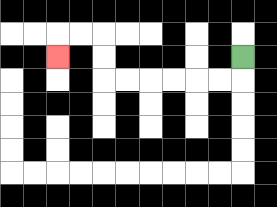{'start': '[10, 2]', 'end': '[2, 2]', 'path_directions': 'D,L,L,L,L,L,L,U,U,L,L,D', 'path_coordinates': '[[10, 2], [10, 3], [9, 3], [8, 3], [7, 3], [6, 3], [5, 3], [4, 3], [4, 2], [4, 1], [3, 1], [2, 1], [2, 2]]'}